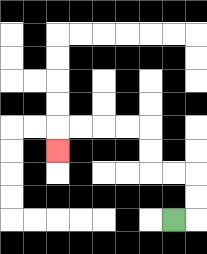{'start': '[7, 9]', 'end': '[2, 6]', 'path_directions': 'R,U,U,L,L,U,U,L,L,L,L,D', 'path_coordinates': '[[7, 9], [8, 9], [8, 8], [8, 7], [7, 7], [6, 7], [6, 6], [6, 5], [5, 5], [4, 5], [3, 5], [2, 5], [2, 6]]'}